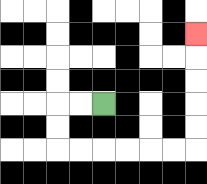{'start': '[4, 4]', 'end': '[8, 1]', 'path_directions': 'L,L,D,D,R,R,R,R,R,R,U,U,U,U,U', 'path_coordinates': '[[4, 4], [3, 4], [2, 4], [2, 5], [2, 6], [3, 6], [4, 6], [5, 6], [6, 6], [7, 6], [8, 6], [8, 5], [8, 4], [8, 3], [8, 2], [8, 1]]'}